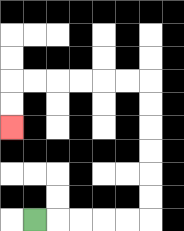{'start': '[1, 9]', 'end': '[0, 5]', 'path_directions': 'R,R,R,R,R,U,U,U,U,U,U,L,L,L,L,L,L,D,D', 'path_coordinates': '[[1, 9], [2, 9], [3, 9], [4, 9], [5, 9], [6, 9], [6, 8], [6, 7], [6, 6], [6, 5], [6, 4], [6, 3], [5, 3], [4, 3], [3, 3], [2, 3], [1, 3], [0, 3], [0, 4], [0, 5]]'}